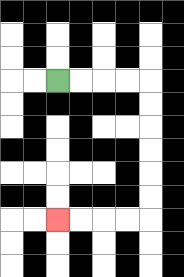{'start': '[2, 3]', 'end': '[2, 9]', 'path_directions': 'R,R,R,R,D,D,D,D,D,D,L,L,L,L', 'path_coordinates': '[[2, 3], [3, 3], [4, 3], [5, 3], [6, 3], [6, 4], [6, 5], [6, 6], [6, 7], [6, 8], [6, 9], [5, 9], [4, 9], [3, 9], [2, 9]]'}